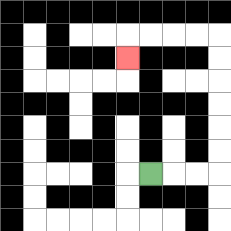{'start': '[6, 7]', 'end': '[5, 2]', 'path_directions': 'R,R,R,U,U,U,U,U,U,L,L,L,L,D', 'path_coordinates': '[[6, 7], [7, 7], [8, 7], [9, 7], [9, 6], [9, 5], [9, 4], [9, 3], [9, 2], [9, 1], [8, 1], [7, 1], [6, 1], [5, 1], [5, 2]]'}